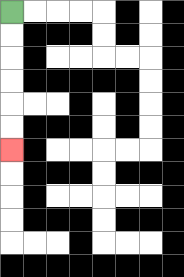{'start': '[0, 0]', 'end': '[0, 6]', 'path_directions': 'D,D,D,D,D,D', 'path_coordinates': '[[0, 0], [0, 1], [0, 2], [0, 3], [0, 4], [0, 5], [0, 6]]'}